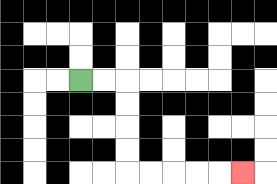{'start': '[3, 3]', 'end': '[10, 7]', 'path_directions': 'R,R,D,D,D,D,R,R,R,R,R', 'path_coordinates': '[[3, 3], [4, 3], [5, 3], [5, 4], [5, 5], [5, 6], [5, 7], [6, 7], [7, 7], [8, 7], [9, 7], [10, 7]]'}